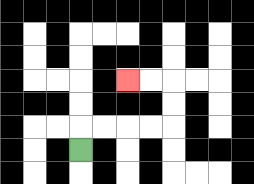{'start': '[3, 6]', 'end': '[5, 3]', 'path_directions': 'U,R,R,R,R,U,U,L,L', 'path_coordinates': '[[3, 6], [3, 5], [4, 5], [5, 5], [6, 5], [7, 5], [7, 4], [7, 3], [6, 3], [5, 3]]'}